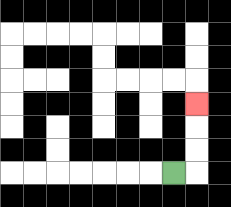{'start': '[7, 7]', 'end': '[8, 4]', 'path_directions': 'R,U,U,U', 'path_coordinates': '[[7, 7], [8, 7], [8, 6], [8, 5], [8, 4]]'}